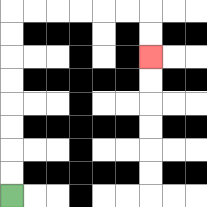{'start': '[0, 8]', 'end': '[6, 2]', 'path_directions': 'U,U,U,U,U,U,U,U,R,R,R,R,R,R,D,D', 'path_coordinates': '[[0, 8], [0, 7], [0, 6], [0, 5], [0, 4], [0, 3], [0, 2], [0, 1], [0, 0], [1, 0], [2, 0], [3, 0], [4, 0], [5, 0], [6, 0], [6, 1], [6, 2]]'}